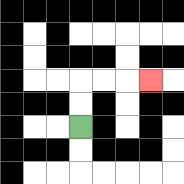{'start': '[3, 5]', 'end': '[6, 3]', 'path_directions': 'U,U,R,R,R', 'path_coordinates': '[[3, 5], [3, 4], [3, 3], [4, 3], [5, 3], [6, 3]]'}